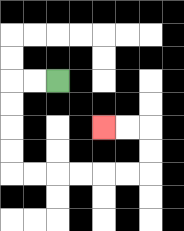{'start': '[2, 3]', 'end': '[4, 5]', 'path_directions': 'L,L,D,D,D,D,R,R,R,R,R,R,U,U,L,L', 'path_coordinates': '[[2, 3], [1, 3], [0, 3], [0, 4], [0, 5], [0, 6], [0, 7], [1, 7], [2, 7], [3, 7], [4, 7], [5, 7], [6, 7], [6, 6], [6, 5], [5, 5], [4, 5]]'}